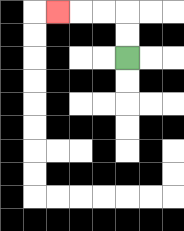{'start': '[5, 2]', 'end': '[2, 0]', 'path_directions': 'U,U,L,L,L', 'path_coordinates': '[[5, 2], [5, 1], [5, 0], [4, 0], [3, 0], [2, 0]]'}